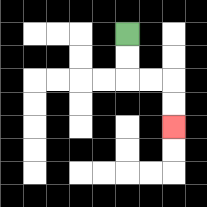{'start': '[5, 1]', 'end': '[7, 5]', 'path_directions': 'D,D,R,R,D,D', 'path_coordinates': '[[5, 1], [5, 2], [5, 3], [6, 3], [7, 3], [7, 4], [7, 5]]'}